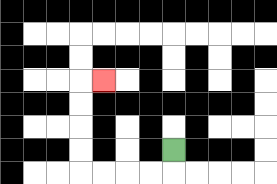{'start': '[7, 6]', 'end': '[4, 3]', 'path_directions': 'D,L,L,L,L,U,U,U,U,R', 'path_coordinates': '[[7, 6], [7, 7], [6, 7], [5, 7], [4, 7], [3, 7], [3, 6], [3, 5], [3, 4], [3, 3], [4, 3]]'}